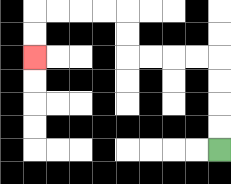{'start': '[9, 6]', 'end': '[1, 2]', 'path_directions': 'U,U,U,U,L,L,L,L,U,U,L,L,L,L,D,D', 'path_coordinates': '[[9, 6], [9, 5], [9, 4], [9, 3], [9, 2], [8, 2], [7, 2], [6, 2], [5, 2], [5, 1], [5, 0], [4, 0], [3, 0], [2, 0], [1, 0], [1, 1], [1, 2]]'}